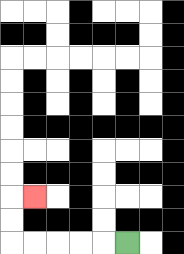{'start': '[5, 10]', 'end': '[1, 8]', 'path_directions': 'L,L,L,L,L,U,U,R', 'path_coordinates': '[[5, 10], [4, 10], [3, 10], [2, 10], [1, 10], [0, 10], [0, 9], [0, 8], [1, 8]]'}